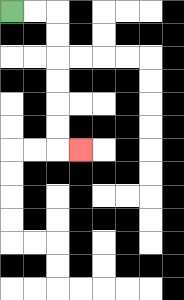{'start': '[0, 0]', 'end': '[3, 6]', 'path_directions': 'R,R,D,D,D,D,D,D,R', 'path_coordinates': '[[0, 0], [1, 0], [2, 0], [2, 1], [2, 2], [2, 3], [2, 4], [2, 5], [2, 6], [3, 6]]'}